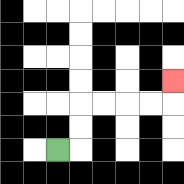{'start': '[2, 6]', 'end': '[7, 3]', 'path_directions': 'R,U,U,R,R,R,R,U', 'path_coordinates': '[[2, 6], [3, 6], [3, 5], [3, 4], [4, 4], [5, 4], [6, 4], [7, 4], [7, 3]]'}